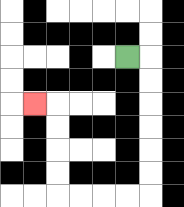{'start': '[5, 2]', 'end': '[1, 4]', 'path_directions': 'R,D,D,D,D,D,D,L,L,L,L,U,U,U,U,L', 'path_coordinates': '[[5, 2], [6, 2], [6, 3], [6, 4], [6, 5], [6, 6], [6, 7], [6, 8], [5, 8], [4, 8], [3, 8], [2, 8], [2, 7], [2, 6], [2, 5], [2, 4], [1, 4]]'}